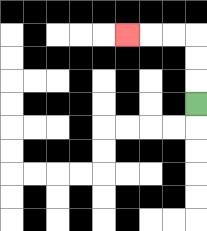{'start': '[8, 4]', 'end': '[5, 1]', 'path_directions': 'U,U,U,L,L,L', 'path_coordinates': '[[8, 4], [8, 3], [8, 2], [8, 1], [7, 1], [6, 1], [5, 1]]'}